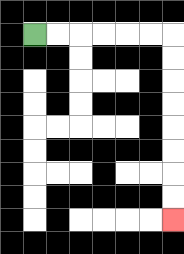{'start': '[1, 1]', 'end': '[7, 9]', 'path_directions': 'R,R,R,R,R,R,D,D,D,D,D,D,D,D', 'path_coordinates': '[[1, 1], [2, 1], [3, 1], [4, 1], [5, 1], [6, 1], [7, 1], [7, 2], [7, 3], [7, 4], [7, 5], [7, 6], [7, 7], [7, 8], [7, 9]]'}